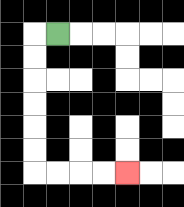{'start': '[2, 1]', 'end': '[5, 7]', 'path_directions': 'L,D,D,D,D,D,D,R,R,R,R', 'path_coordinates': '[[2, 1], [1, 1], [1, 2], [1, 3], [1, 4], [1, 5], [1, 6], [1, 7], [2, 7], [3, 7], [4, 7], [5, 7]]'}